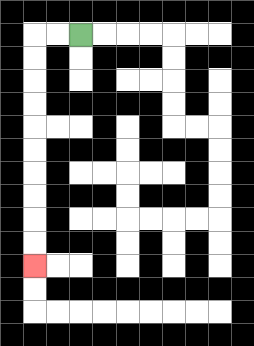{'start': '[3, 1]', 'end': '[1, 11]', 'path_directions': 'L,L,D,D,D,D,D,D,D,D,D,D', 'path_coordinates': '[[3, 1], [2, 1], [1, 1], [1, 2], [1, 3], [1, 4], [1, 5], [1, 6], [1, 7], [1, 8], [1, 9], [1, 10], [1, 11]]'}